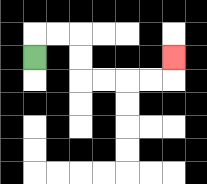{'start': '[1, 2]', 'end': '[7, 2]', 'path_directions': 'U,R,R,D,D,R,R,R,R,U', 'path_coordinates': '[[1, 2], [1, 1], [2, 1], [3, 1], [3, 2], [3, 3], [4, 3], [5, 3], [6, 3], [7, 3], [7, 2]]'}